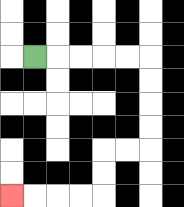{'start': '[1, 2]', 'end': '[0, 8]', 'path_directions': 'R,R,R,R,R,D,D,D,D,L,L,D,D,L,L,L,L', 'path_coordinates': '[[1, 2], [2, 2], [3, 2], [4, 2], [5, 2], [6, 2], [6, 3], [6, 4], [6, 5], [6, 6], [5, 6], [4, 6], [4, 7], [4, 8], [3, 8], [2, 8], [1, 8], [0, 8]]'}